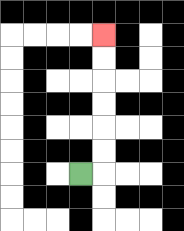{'start': '[3, 7]', 'end': '[4, 1]', 'path_directions': 'R,U,U,U,U,U,U', 'path_coordinates': '[[3, 7], [4, 7], [4, 6], [4, 5], [4, 4], [4, 3], [4, 2], [4, 1]]'}